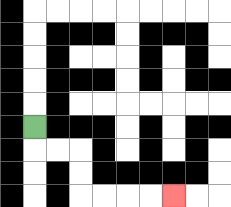{'start': '[1, 5]', 'end': '[7, 8]', 'path_directions': 'D,R,R,D,D,R,R,R,R', 'path_coordinates': '[[1, 5], [1, 6], [2, 6], [3, 6], [3, 7], [3, 8], [4, 8], [5, 8], [6, 8], [7, 8]]'}